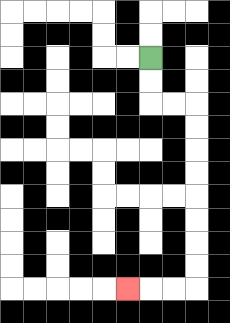{'start': '[6, 2]', 'end': '[5, 12]', 'path_directions': 'D,D,R,R,D,D,D,D,D,D,D,D,L,L,L', 'path_coordinates': '[[6, 2], [6, 3], [6, 4], [7, 4], [8, 4], [8, 5], [8, 6], [8, 7], [8, 8], [8, 9], [8, 10], [8, 11], [8, 12], [7, 12], [6, 12], [5, 12]]'}